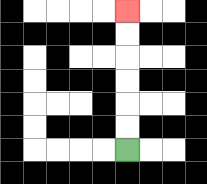{'start': '[5, 6]', 'end': '[5, 0]', 'path_directions': 'U,U,U,U,U,U', 'path_coordinates': '[[5, 6], [5, 5], [5, 4], [5, 3], [5, 2], [5, 1], [5, 0]]'}